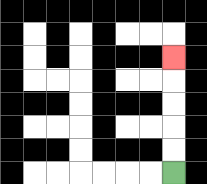{'start': '[7, 7]', 'end': '[7, 2]', 'path_directions': 'U,U,U,U,U', 'path_coordinates': '[[7, 7], [7, 6], [7, 5], [7, 4], [7, 3], [7, 2]]'}